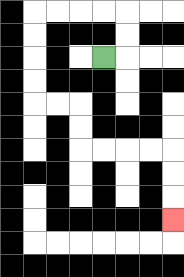{'start': '[4, 2]', 'end': '[7, 9]', 'path_directions': 'R,U,U,L,L,L,L,D,D,D,D,R,R,D,D,R,R,R,R,D,D,D', 'path_coordinates': '[[4, 2], [5, 2], [5, 1], [5, 0], [4, 0], [3, 0], [2, 0], [1, 0], [1, 1], [1, 2], [1, 3], [1, 4], [2, 4], [3, 4], [3, 5], [3, 6], [4, 6], [5, 6], [6, 6], [7, 6], [7, 7], [7, 8], [7, 9]]'}